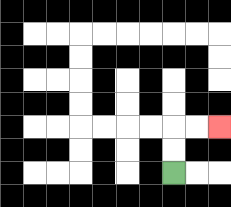{'start': '[7, 7]', 'end': '[9, 5]', 'path_directions': 'U,U,R,R', 'path_coordinates': '[[7, 7], [7, 6], [7, 5], [8, 5], [9, 5]]'}